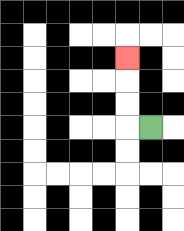{'start': '[6, 5]', 'end': '[5, 2]', 'path_directions': 'L,U,U,U', 'path_coordinates': '[[6, 5], [5, 5], [5, 4], [5, 3], [5, 2]]'}